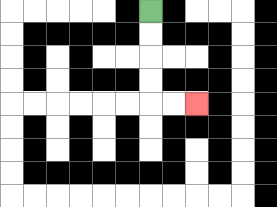{'start': '[6, 0]', 'end': '[8, 4]', 'path_directions': 'D,D,D,D,R,R', 'path_coordinates': '[[6, 0], [6, 1], [6, 2], [6, 3], [6, 4], [7, 4], [8, 4]]'}